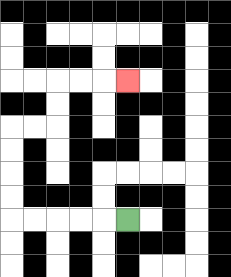{'start': '[5, 9]', 'end': '[5, 3]', 'path_directions': 'L,L,L,L,L,U,U,U,U,R,R,U,U,R,R,R', 'path_coordinates': '[[5, 9], [4, 9], [3, 9], [2, 9], [1, 9], [0, 9], [0, 8], [0, 7], [0, 6], [0, 5], [1, 5], [2, 5], [2, 4], [2, 3], [3, 3], [4, 3], [5, 3]]'}